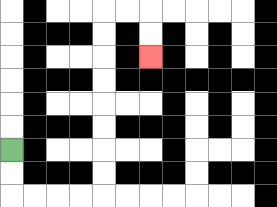{'start': '[0, 6]', 'end': '[6, 2]', 'path_directions': 'D,D,R,R,R,R,U,U,U,U,U,U,U,U,R,R,D,D', 'path_coordinates': '[[0, 6], [0, 7], [0, 8], [1, 8], [2, 8], [3, 8], [4, 8], [4, 7], [4, 6], [4, 5], [4, 4], [4, 3], [4, 2], [4, 1], [4, 0], [5, 0], [6, 0], [6, 1], [6, 2]]'}